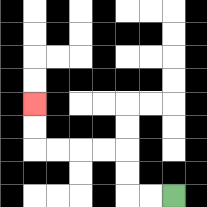{'start': '[7, 8]', 'end': '[1, 4]', 'path_directions': 'L,L,U,U,L,L,L,L,U,U', 'path_coordinates': '[[7, 8], [6, 8], [5, 8], [5, 7], [5, 6], [4, 6], [3, 6], [2, 6], [1, 6], [1, 5], [1, 4]]'}